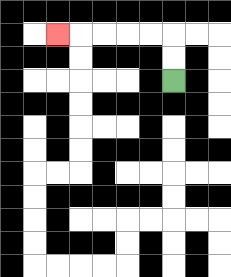{'start': '[7, 3]', 'end': '[2, 1]', 'path_directions': 'U,U,L,L,L,L,L', 'path_coordinates': '[[7, 3], [7, 2], [7, 1], [6, 1], [5, 1], [4, 1], [3, 1], [2, 1]]'}